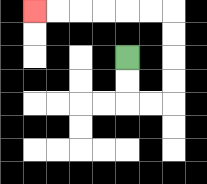{'start': '[5, 2]', 'end': '[1, 0]', 'path_directions': 'D,D,R,R,U,U,U,U,L,L,L,L,L,L', 'path_coordinates': '[[5, 2], [5, 3], [5, 4], [6, 4], [7, 4], [7, 3], [7, 2], [7, 1], [7, 0], [6, 0], [5, 0], [4, 0], [3, 0], [2, 0], [1, 0]]'}